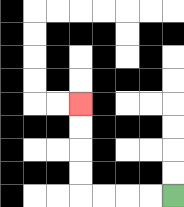{'start': '[7, 8]', 'end': '[3, 4]', 'path_directions': 'L,L,L,L,U,U,U,U', 'path_coordinates': '[[7, 8], [6, 8], [5, 8], [4, 8], [3, 8], [3, 7], [3, 6], [3, 5], [3, 4]]'}